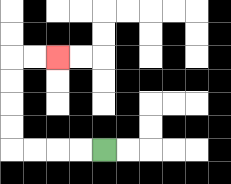{'start': '[4, 6]', 'end': '[2, 2]', 'path_directions': 'L,L,L,L,U,U,U,U,R,R', 'path_coordinates': '[[4, 6], [3, 6], [2, 6], [1, 6], [0, 6], [0, 5], [0, 4], [0, 3], [0, 2], [1, 2], [2, 2]]'}